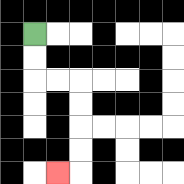{'start': '[1, 1]', 'end': '[2, 7]', 'path_directions': 'D,D,R,R,D,D,D,D,L', 'path_coordinates': '[[1, 1], [1, 2], [1, 3], [2, 3], [3, 3], [3, 4], [3, 5], [3, 6], [3, 7], [2, 7]]'}